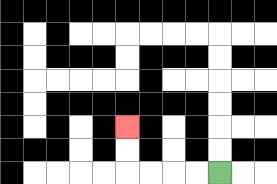{'start': '[9, 7]', 'end': '[5, 5]', 'path_directions': 'L,L,L,L,U,U', 'path_coordinates': '[[9, 7], [8, 7], [7, 7], [6, 7], [5, 7], [5, 6], [5, 5]]'}